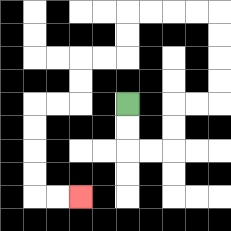{'start': '[5, 4]', 'end': '[3, 8]', 'path_directions': 'D,D,R,R,U,U,R,R,U,U,U,U,L,L,L,L,D,D,L,L,D,D,L,L,D,D,D,D,R,R', 'path_coordinates': '[[5, 4], [5, 5], [5, 6], [6, 6], [7, 6], [7, 5], [7, 4], [8, 4], [9, 4], [9, 3], [9, 2], [9, 1], [9, 0], [8, 0], [7, 0], [6, 0], [5, 0], [5, 1], [5, 2], [4, 2], [3, 2], [3, 3], [3, 4], [2, 4], [1, 4], [1, 5], [1, 6], [1, 7], [1, 8], [2, 8], [3, 8]]'}